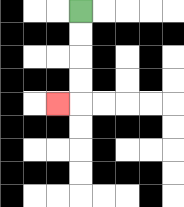{'start': '[3, 0]', 'end': '[2, 4]', 'path_directions': 'D,D,D,D,L', 'path_coordinates': '[[3, 0], [3, 1], [3, 2], [3, 3], [3, 4], [2, 4]]'}